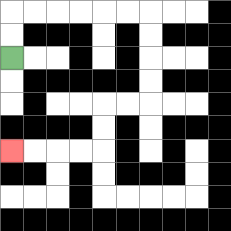{'start': '[0, 2]', 'end': '[0, 6]', 'path_directions': 'U,U,R,R,R,R,R,R,D,D,D,D,L,L,D,D,L,L,L,L', 'path_coordinates': '[[0, 2], [0, 1], [0, 0], [1, 0], [2, 0], [3, 0], [4, 0], [5, 0], [6, 0], [6, 1], [6, 2], [6, 3], [6, 4], [5, 4], [4, 4], [4, 5], [4, 6], [3, 6], [2, 6], [1, 6], [0, 6]]'}